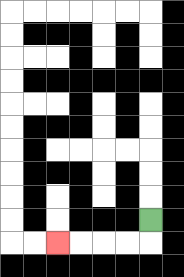{'start': '[6, 9]', 'end': '[2, 10]', 'path_directions': 'D,L,L,L,L', 'path_coordinates': '[[6, 9], [6, 10], [5, 10], [4, 10], [3, 10], [2, 10]]'}